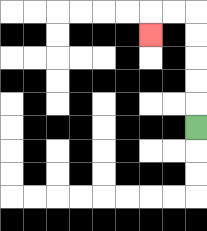{'start': '[8, 5]', 'end': '[6, 1]', 'path_directions': 'U,U,U,U,U,L,L,D', 'path_coordinates': '[[8, 5], [8, 4], [8, 3], [8, 2], [8, 1], [8, 0], [7, 0], [6, 0], [6, 1]]'}